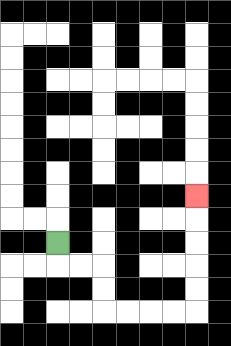{'start': '[2, 10]', 'end': '[8, 8]', 'path_directions': 'D,R,R,D,D,R,R,R,R,U,U,U,U,U', 'path_coordinates': '[[2, 10], [2, 11], [3, 11], [4, 11], [4, 12], [4, 13], [5, 13], [6, 13], [7, 13], [8, 13], [8, 12], [8, 11], [8, 10], [8, 9], [8, 8]]'}